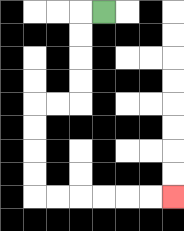{'start': '[4, 0]', 'end': '[7, 8]', 'path_directions': 'L,D,D,D,D,L,L,D,D,D,D,R,R,R,R,R,R', 'path_coordinates': '[[4, 0], [3, 0], [3, 1], [3, 2], [3, 3], [3, 4], [2, 4], [1, 4], [1, 5], [1, 6], [1, 7], [1, 8], [2, 8], [3, 8], [4, 8], [5, 8], [6, 8], [7, 8]]'}